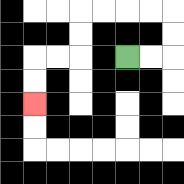{'start': '[5, 2]', 'end': '[1, 4]', 'path_directions': 'R,R,U,U,L,L,L,L,D,D,L,L,D,D', 'path_coordinates': '[[5, 2], [6, 2], [7, 2], [7, 1], [7, 0], [6, 0], [5, 0], [4, 0], [3, 0], [3, 1], [3, 2], [2, 2], [1, 2], [1, 3], [1, 4]]'}